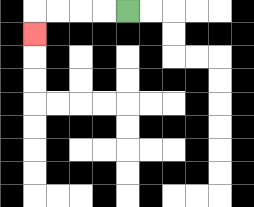{'start': '[5, 0]', 'end': '[1, 1]', 'path_directions': 'L,L,L,L,D', 'path_coordinates': '[[5, 0], [4, 0], [3, 0], [2, 0], [1, 0], [1, 1]]'}